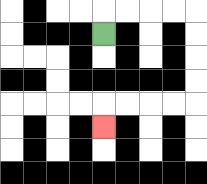{'start': '[4, 1]', 'end': '[4, 5]', 'path_directions': 'U,R,R,R,R,D,D,D,D,L,L,L,L,D', 'path_coordinates': '[[4, 1], [4, 0], [5, 0], [6, 0], [7, 0], [8, 0], [8, 1], [8, 2], [8, 3], [8, 4], [7, 4], [6, 4], [5, 4], [4, 4], [4, 5]]'}